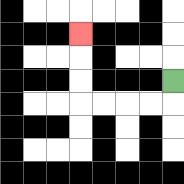{'start': '[7, 3]', 'end': '[3, 1]', 'path_directions': 'D,L,L,L,L,U,U,U', 'path_coordinates': '[[7, 3], [7, 4], [6, 4], [5, 4], [4, 4], [3, 4], [3, 3], [3, 2], [3, 1]]'}